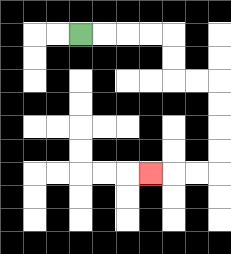{'start': '[3, 1]', 'end': '[6, 7]', 'path_directions': 'R,R,R,R,D,D,R,R,D,D,D,D,L,L,L', 'path_coordinates': '[[3, 1], [4, 1], [5, 1], [6, 1], [7, 1], [7, 2], [7, 3], [8, 3], [9, 3], [9, 4], [9, 5], [9, 6], [9, 7], [8, 7], [7, 7], [6, 7]]'}